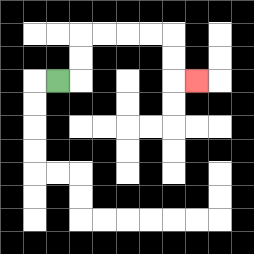{'start': '[2, 3]', 'end': '[8, 3]', 'path_directions': 'R,U,U,R,R,R,R,D,D,R', 'path_coordinates': '[[2, 3], [3, 3], [3, 2], [3, 1], [4, 1], [5, 1], [6, 1], [7, 1], [7, 2], [7, 3], [8, 3]]'}